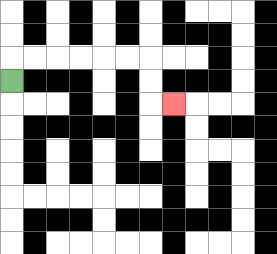{'start': '[0, 3]', 'end': '[7, 4]', 'path_directions': 'U,R,R,R,R,R,R,D,D,R', 'path_coordinates': '[[0, 3], [0, 2], [1, 2], [2, 2], [3, 2], [4, 2], [5, 2], [6, 2], [6, 3], [6, 4], [7, 4]]'}